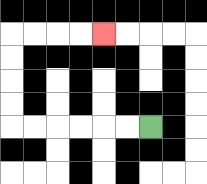{'start': '[6, 5]', 'end': '[4, 1]', 'path_directions': 'L,L,L,L,L,L,U,U,U,U,R,R,R,R', 'path_coordinates': '[[6, 5], [5, 5], [4, 5], [3, 5], [2, 5], [1, 5], [0, 5], [0, 4], [0, 3], [0, 2], [0, 1], [1, 1], [2, 1], [3, 1], [4, 1]]'}